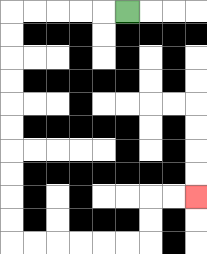{'start': '[5, 0]', 'end': '[8, 8]', 'path_directions': 'L,L,L,L,L,D,D,D,D,D,D,D,D,D,D,R,R,R,R,R,R,U,U,R,R', 'path_coordinates': '[[5, 0], [4, 0], [3, 0], [2, 0], [1, 0], [0, 0], [0, 1], [0, 2], [0, 3], [0, 4], [0, 5], [0, 6], [0, 7], [0, 8], [0, 9], [0, 10], [1, 10], [2, 10], [3, 10], [4, 10], [5, 10], [6, 10], [6, 9], [6, 8], [7, 8], [8, 8]]'}